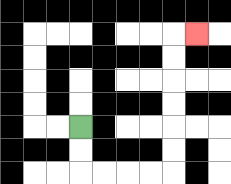{'start': '[3, 5]', 'end': '[8, 1]', 'path_directions': 'D,D,R,R,R,R,U,U,U,U,U,U,R', 'path_coordinates': '[[3, 5], [3, 6], [3, 7], [4, 7], [5, 7], [6, 7], [7, 7], [7, 6], [7, 5], [7, 4], [7, 3], [7, 2], [7, 1], [8, 1]]'}